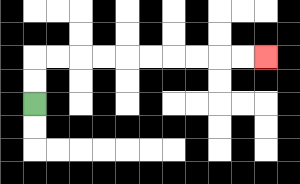{'start': '[1, 4]', 'end': '[11, 2]', 'path_directions': 'U,U,R,R,R,R,R,R,R,R,R,R', 'path_coordinates': '[[1, 4], [1, 3], [1, 2], [2, 2], [3, 2], [4, 2], [5, 2], [6, 2], [7, 2], [8, 2], [9, 2], [10, 2], [11, 2]]'}